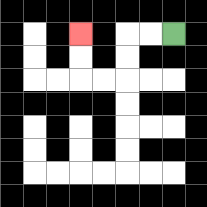{'start': '[7, 1]', 'end': '[3, 1]', 'path_directions': 'L,L,D,D,L,L,U,U', 'path_coordinates': '[[7, 1], [6, 1], [5, 1], [5, 2], [5, 3], [4, 3], [3, 3], [3, 2], [3, 1]]'}